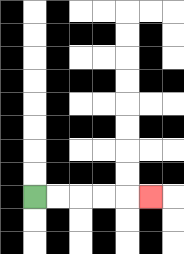{'start': '[1, 8]', 'end': '[6, 8]', 'path_directions': 'R,R,R,R,R', 'path_coordinates': '[[1, 8], [2, 8], [3, 8], [4, 8], [5, 8], [6, 8]]'}